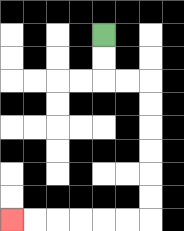{'start': '[4, 1]', 'end': '[0, 9]', 'path_directions': 'D,D,R,R,D,D,D,D,D,D,L,L,L,L,L,L', 'path_coordinates': '[[4, 1], [4, 2], [4, 3], [5, 3], [6, 3], [6, 4], [6, 5], [6, 6], [6, 7], [6, 8], [6, 9], [5, 9], [4, 9], [3, 9], [2, 9], [1, 9], [0, 9]]'}